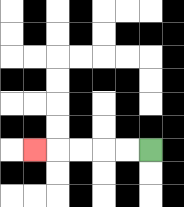{'start': '[6, 6]', 'end': '[1, 6]', 'path_directions': 'L,L,L,L,L', 'path_coordinates': '[[6, 6], [5, 6], [4, 6], [3, 6], [2, 6], [1, 6]]'}